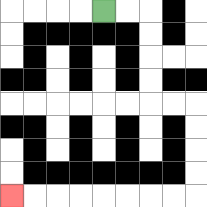{'start': '[4, 0]', 'end': '[0, 8]', 'path_directions': 'R,R,D,D,D,D,R,R,D,D,D,D,L,L,L,L,L,L,L,L', 'path_coordinates': '[[4, 0], [5, 0], [6, 0], [6, 1], [6, 2], [6, 3], [6, 4], [7, 4], [8, 4], [8, 5], [8, 6], [8, 7], [8, 8], [7, 8], [6, 8], [5, 8], [4, 8], [3, 8], [2, 8], [1, 8], [0, 8]]'}